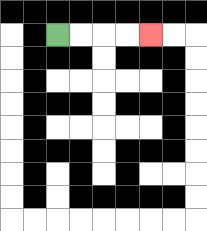{'start': '[2, 1]', 'end': '[6, 1]', 'path_directions': 'R,R,R,R', 'path_coordinates': '[[2, 1], [3, 1], [4, 1], [5, 1], [6, 1]]'}